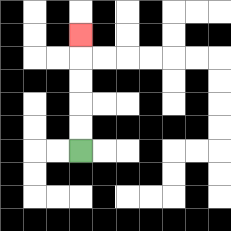{'start': '[3, 6]', 'end': '[3, 1]', 'path_directions': 'U,U,U,U,U', 'path_coordinates': '[[3, 6], [3, 5], [3, 4], [3, 3], [3, 2], [3, 1]]'}